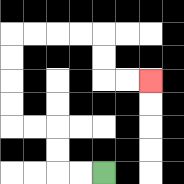{'start': '[4, 7]', 'end': '[6, 3]', 'path_directions': 'L,L,U,U,L,L,U,U,U,U,R,R,R,R,D,D,R,R', 'path_coordinates': '[[4, 7], [3, 7], [2, 7], [2, 6], [2, 5], [1, 5], [0, 5], [0, 4], [0, 3], [0, 2], [0, 1], [1, 1], [2, 1], [3, 1], [4, 1], [4, 2], [4, 3], [5, 3], [6, 3]]'}